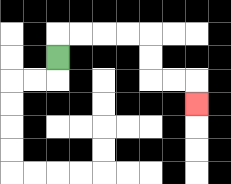{'start': '[2, 2]', 'end': '[8, 4]', 'path_directions': 'U,R,R,R,R,D,D,R,R,D', 'path_coordinates': '[[2, 2], [2, 1], [3, 1], [4, 1], [5, 1], [6, 1], [6, 2], [6, 3], [7, 3], [8, 3], [8, 4]]'}